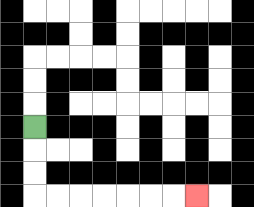{'start': '[1, 5]', 'end': '[8, 8]', 'path_directions': 'D,D,D,R,R,R,R,R,R,R', 'path_coordinates': '[[1, 5], [1, 6], [1, 7], [1, 8], [2, 8], [3, 8], [4, 8], [5, 8], [6, 8], [7, 8], [8, 8]]'}